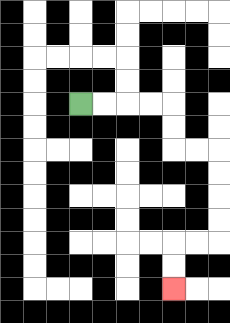{'start': '[3, 4]', 'end': '[7, 12]', 'path_directions': 'R,R,R,R,D,D,R,R,D,D,D,D,L,L,D,D', 'path_coordinates': '[[3, 4], [4, 4], [5, 4], [6, 4], [7, 4], [7, 5], [7, 6], [8, 6], [9, 6], [9, 7], [9, 8], [9, 9], [9, 10], [8, 10], [7, 10], [7, 11], [7, 12]]'}